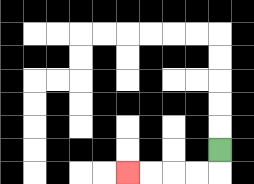{'start': '[9, 6]', 'end': '[5, 7]', 'path_directions': 'D,L,L,L,L', 'path_coordinates': '[[9, 6], [9, 7], [8, 7], [7, 7], [6, 7], [5, 7]]'}